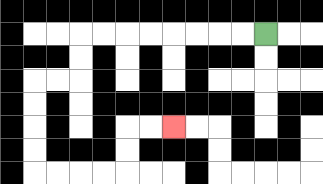{'start': '[11, 1]', 'end': '[7, 5]', 'path_directions': 'L,L,L,L,L,L,L,L,D,D,L,L,D,D,D,D,R,R,R,R,U,U,R,R', 'path_coordinates': '[[11, 1], [10, 1], [9, 1], [8, 1], [7, 1], [6, 1], [5, 1], [4, 1], [3, 1], [3, 2], [3, 3], [2, 3], [1, 3], [1, 4], [1, 5], [1, 6], [1, 7], [2, 7], [3, 7], [4, 7], [5, 7], [5, 6], [5, 5], [6, 5], [7, 5]]'}